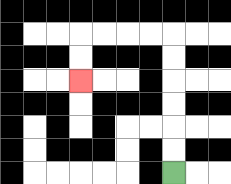{'start': '[7, 7]', 'end': '[3, 3]', 'path_directions': 'U,U,U,U,U,U,L,L,L,L,D,D', 'path_coordinates': '[[7, 7], [7, 6], [7, 5], [7, 4], [7, 3], [7, 2], [7, 1], [6, 1], [5, 1], [4, 1], [3, 1], [3, 2], [3, 3]]'}